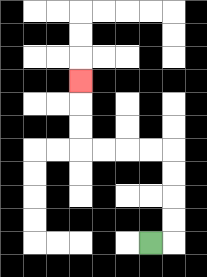{'start': '[6, 10]', 'end': '[3, 3]', 'path_directions': 'R,U,U,U,U,L,L,L,L,U,U,U', 'path_coordinates': '[[6, 10], [7, 10], [7, 9], [7, 8], [7, 7], [7, 6], [6, 6], [5, 6], [4, 6], [3, 6], [3, 5], [3, 4], [3, 3]]'}